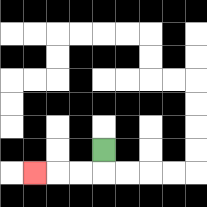{'start': '[4, 6]', 'end': '[1, 7]', 'path_directions': 'D,L,L,L', 'path_coordinates': '[[4, 6], [4, 7], [3, 7], [2, 7], [1, 7]]'}